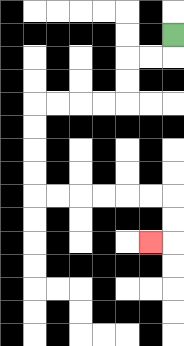{'start': '[7, 1]', 'end': '[6, 10]', 'path_directions': 'D,L,L,D,D,L,L,L,L,D,D,D,D,R,R,R,R,R,R,D,D,L', 'path_coordinates': '[[7, 1], [7, 2], [6, 2], [5, 2], [5, 3], [5, 4], [4, 4], [3, 4], [2, 4], [1, 4], [1, 5], [1, 6], [1, 7], [1, 8], [2, 8], [3, 8], [4, 8], [5, 8], [6, 8], [7, 8], [7, 9], [7, 10], [6, 10]]'}